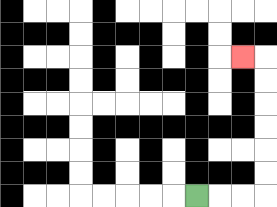{'start': '[8, 8]', 'end': '[10, 2]', 'path_directions': 'R,R,R,U,U,U,U,U,U,L', 'path_coordinates': '[[8, 8], [9, 8], [10, 8], [11, 8], [11, 7], [11, 6], [11, 5], [11, 4], [11, 3], [11, 2], [10, 2]]'}